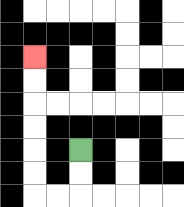{'start': '[3, 6]', 'end': '[1, 2]', 'path_directions': 'D,D,L,L,U,U,U,U,U,U', 'path_coordinates': '[[3, 6], [3, 7], [3, 8], [2, 8], [1, 8], [1, 7], [1, 6], [1, 5], [1, 4], [1, 3], [1, 2]]'}